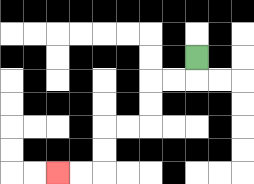{'start': '[8, 2]', 'end': '[2, 7]', 'path_directions': 'D,L,L,D,D,L,L,D,D,L,L', 'path_coordinates': '[[8, 2], [8, 3], [7, 3], [6, 3], [6, 4], [6, 5], [5, 5], [4, 5], [4, 6], [4, 7], [3, 7], [2, 7]]'}